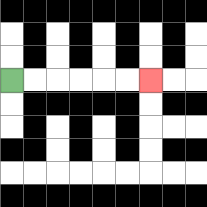{'start': '[0, 3]', 'end': '[6, 3]', 'path_directions': 'R,R,R,R,R,R', 'path_coordinates': '[[0, 3], [1, 3], [2, 3], [3, 3], [4, 3], [5, 3], [6, 3]]'}